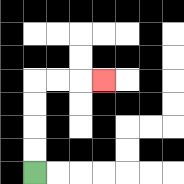{'start': '[1, 7]', 'end': '[4, 3]', 'path_directions': 'U,U,U,U,R,R,R', 'path_coordinates': '[[1, 7], [1, 6], [1, 5], [1, 4], [1, 3], [2, 3], [3, 3], [4, 3]]'}